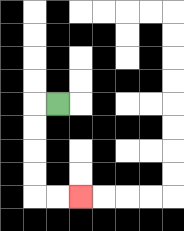{'start': '[2, 4]', 'end': '[3, 8]', 'path_directions': 'L,D,D,D,D,R,R', 'path_coordinates': '[[2, 4], [1, 4], [1, 5], [1, 6], [1, 7], [1, 8], [2, 8], [3, 8]]'}